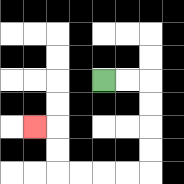{'start': '[4, 3]', 'end': '[1, 5]', 'path_directions': 'R,R,D,D,D,D,L,L,L,L,U,U,L', 'path_coordinates': '[[4, 3], [5, 3], [6, 3], [6, 4], [6, 5], [6, 6], [6, 7], [5, 7], [4, 7], [3, 7], [2, 7], [2, 6], [2, 5], [1, 5]]'}